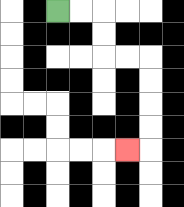{'start': '[2, 0]', 'end': '[5, 6]', 'path_directions': 'R,R,D,D,R,R,D,D,D,D,L', 'path_coordinates': '[[2, 0], [3, 0], [4, 0], [4, 1], [4, 2], [5, 2], [6, 2], [6, 3], [6, 4], [6, 5], [6, 6], [5, 6]]'}